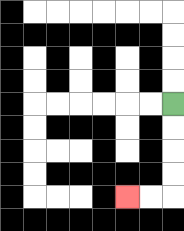{'start': '[7, 4]', 'end': '[5, 8]', 'path_directions': 'D,D,D,D,L,L', 'path_coordinates': '[[7, 4], [7, 5], [7, 6], [7, 7], [7, 8], [6, 8], [5, 8]]'}